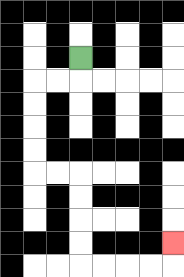{'start': '[3, 2]', 'end': '[7, 10]', 'path_directions': 'D,L,L,D,D,D,D,R,R,D,D,D,D,R,R,R,R,U', 'path_coordinates': '[[3, 2], [3, 3], [2, 3], [1, 3], [1, 4], [1, 5], [1, 6], [1, 7], [2, 7], [3, 7], [3, 8], [3, 9], [3, 10], [3, 11], [4, 11], [5, 11], [6, 11], [7, 11], [7, 10]]'}